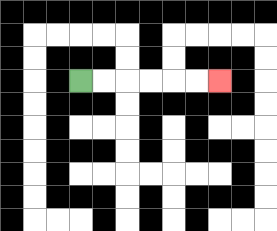{'start': '[3, 3]', 'end': '[9, 3]', 'path_directions': 'R,R,R,R,R,R', 'path_coordinates': '[[3, 3], [4, 3], [5, 3], [6, 3], [7, 3], [8, 3], [9, 3]]'}